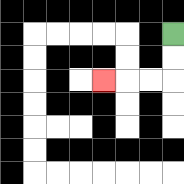{'start': '[7, 1]', 'end': '[4, 3]', 'path_directions': 'D,D,L,L,L', 'path_coordinates': '[[7, 1], [7, 2], [7, 3], [6, 3], [5, 3], [4, 3]]'}